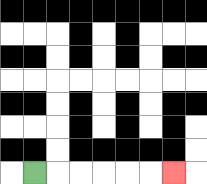{'start': '[1, 7]', 'end': '[7, 7]', 'path_directions': 'R,R,R,R,R,R', 'path_coordinates': '[[1, 7], [2, 7], [3, 7], [4, 7], [5, 7], [6, 7], [7, 7]]'}